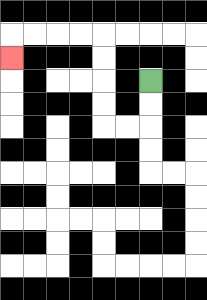{'start': '[6, 3]', 'end': '[0, 2]', 'path_directions': 'D,D,L,L,U,U,U,U,L,L,L,L,D', 'path_coordinates': '[[6, 3], [6, 4], [6, 5], [5, 5], [4, 5], [4, 4], [4, 3], [4, 2], [4, 1], [3, 1], [2, 1], [1, 1], [0, 1], [0, 2]]'}